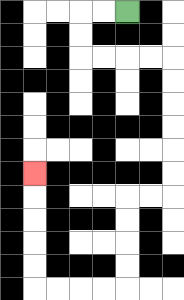{'start': '[5, 0]', 'end': '[1, 7]', 'path_directions': 'L,L,D,D,R,R,R,R,D,D,D,D,D,D,L,L,D,D,D,D,L,L,L,L,U,U,U,U,U', 'path_coordinates': '[[5, 0], [4, 0], [3, 0], [3, 1], [3, 2], [4, 2], [5, 2], [6, 2], [7, 2], [7, 3], [7, 4], [7, 5], [7, 6], [7, 7], [7, 8], [6, 8], [5, 8], [5, 9], [5, 10], [5, 11], [5, 12], [4, 12], [3, 12], [2, 12], [1, 12], [1, 11], [1, 10], [1, 9], [1, 8], [1, 7]]'}